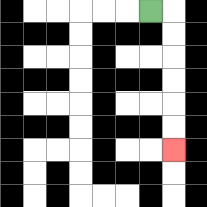{'start': '[6, 0]', 'end': '[7, 6]', 'path_directions': 'R,D,D,D,D,D,D', 'path_coordinates': '[[6, 0], [7, 0], [7, 1], [7, 2], [7, 3], [7, 4], [7, 5], [7, 6]]'}